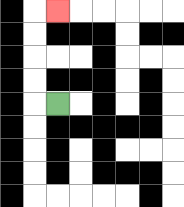{'start': '[2, 4]', 'end': '[2, 0]', 'path_directions': 'L,U,U,U,U,R', 'path_coordinates': '[[2, 4], [1, 4], [1, 3], [1, 2], [1, 1], [1, 0], [2, 0]]'}